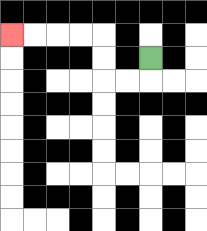{'start': '[6, 2]', 'end': '[0, 1]', 'path_directions': 'D,L,L,U,U,L,L,L,L', 'path_coordinates': '[[6, 2], [6, 3], [5, 3], [4, 3], [4, 2], [4, 1], [3, 1], [2, 1], [1, 1], [0, 1]]'}